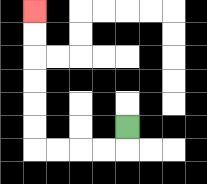{'start': '[5, 5]', 'end': '[1, 0]', 'path_directions': 'D,L,L,L,L,U,U,U,U,U,U', 'path_coordinates': '[[5, 5], [5, 6], [4, 6], [3, 6], [2, 6], [1, 6], [1, 5], [1, 4], [1, 3], [1, 2], [1, 1], [1, 0]]'}